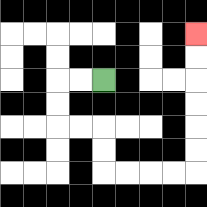{'start': '[4, 3]', 'end': '[8, 1]', 'path_directions': 'L,L,D,D,R,R,D,D,R,R,R,R,U,U,U,U,U,U', 'path_coordinates': '[[4, 3], [3, 3], [2, 3], [2, 4], [2, 5], [3, 5], [4, 5], [4, 6], [4, 7], [5, 7], [6, 7], [7, 7], [8, 7], [8, 6], [8, 5], [8, 4], [8, 3], [8, 2], [8, 1]]'}